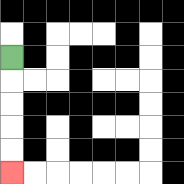{'start': '[0, 2]', 'end': '[0, 7]', 'path_directions': 'D,D,D,D,D', 'path_coordinates': '[[0, 2], [0, 3], [0, 4], [0, 5], [0, 6], [0, 7]]'}